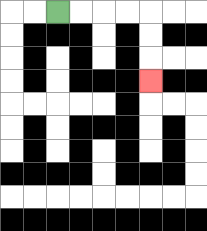{'start': '[2, 0]', 'end': '[6, 3]', 'path_directions': 'R,R,R,R,D,D,D', 'path_coordinates': '[[2, 0], [3, 0], [4, 0], [5, 0], [6, 0], [6, 1], [6, 2], [6, 3]]'}